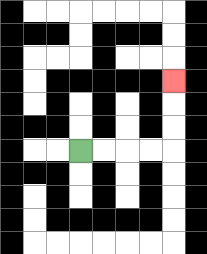{'start': '[3, 6]', 'end': '[7, 3]', 'path_directions': 'R,R,R,R,U,U,U', 'path_coordinates': '[[3, 6], [4, 6], [5, 6], [6, 6], [7, 6], [7, 5], [7, 4], [7, 3]]'}